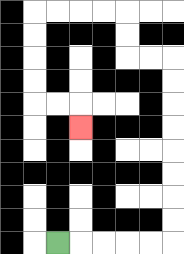{'start': '[2, 10]', 'end': '[3, 5]', 'path_directions': 'R,R,R,R,R,U,U,U,U,U,U,U,U,L,L,U,U,L,L,L,L,D,D,D,D,R,R,D', 'path_coordinates': '[[2, 10], [3, 10], [4, 10], [5, 10], [6, 10], [7, 10], [7, 9], [7, 8], [7, 7], [7, 6], [7, 5], [7, 4], [7, 3], [7, 2], [6, 2], [5, 2], [5, 1], [5, 0], [4, 0], [3, 0], [2, 0], [1, 0], [1, 1], [1, 2], [1, 3], [1, 4], [2, 4], [3, 4], [3, 5]]'}